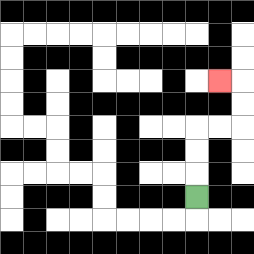{'start': '[8, 8]', 'end': '[9, 3]', 'path_directions': 'U,U,U,R,R,U,U,L', 'path_coordinates': '[[8, 8], [8, 7], [8, 6], [8, 5], [9, 5], [10, 5], [10, 4], [10, 3], [9, 3]]'}